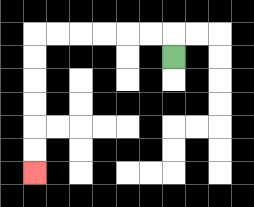{'start': '[7, 2]', 'end': '[1, 7]', 'path_directions': 'U,L,L,L,L,L,L,D,D,D,D,D,D', 'path_coordinates': '[[7, 2], [7, 1], [6, 1], [5, 1], [4, 1], [3, 1], [2, 1], [1, 1], [1, 2], [1, 3], [1, 4], [1, 5], [1, 6], [1, 7]]'}